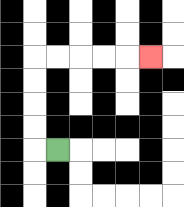{'start': '[2, 6]', 'end': '[6, 2]', 'path_directions': 'L,U,U,U,U,R,R,R,R,R', 'path_coordinates': '[[2, 6], [1, 6], [1, 5], [1, 4], [1, 3], [1, 2], [2, 2], [3, 2], [4, 2], [5, 2], [6, 2]]'}